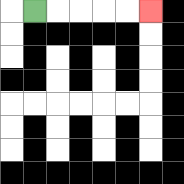{'start': '[1, 0]', 'end': '[6, 0]', 'path_directions': 'R,R,R,R,R', 'path_coordinates': '[[1, 0], [2, 0], [3, 0], [4, 0], [5, 0], [6, 0]]'}